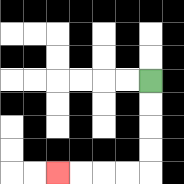{'start': '[6, 3]', 'end': '[2, 7]', 'path_directions': 'D,D,D,D,L,L,L,L', 'path_coordinates': '[[6, 3], [6, 4], [6, 5], [6, 6], [6, 7], [5, 7], [4, 7], [3, 7], [2, 7]]'}